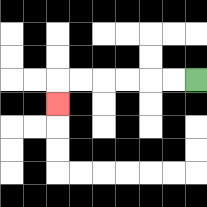{'start': '[8, 3]', 'end': '[2, 4]', 'path_directions': 'L,L,L,L,L,L,D', 'path_coordinates': '[[8, 3], [7, 3], [6, 3], [5, 3], [4, 3], [3, 3], [2, 3], [2, 4]]'}